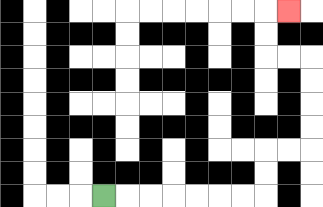{'start': '[4, 8]', 'end': '[12, 0]', 'path_directions': 'R,R,R,R,R,R,R,U,U,R,R,U,U,U,U,L,L,U,U,R', 'path_coordinates': '[[4, 8], [5, 8], [6, 8], [7, 8], [8, 8], [9, 8], [10, 8], [11, 8], [11, 7], [11, 6], [12, 6], [13, 6], [13, 5], [13, 4], [13, 3], [13, 2], [12, 2], [11, 2], [11, 1], [11, 0], [12, 0]]'}